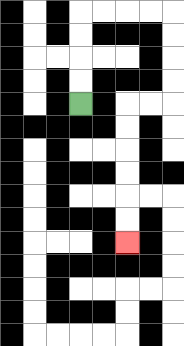{'start': '[3, 4]', 'end': '[5, 10]', 'path_directions': 'U,U,U,U,R,R,R,R,D,D,D,D,L,L,D,D,D,D,D,D', 'path_coordinates': '[[3, 4], [3, 3], [3, 2], [3, 1], [3, 0], [4, 0], [5, 0], [6, 0], [7, 0], [7, 1], [7, 2], [7, 3], [7, 4], [6, 4], [5, 4], [5, 5], [5, 6], [5, 7], [5, 8], [5, 9], [5, 10]]'}